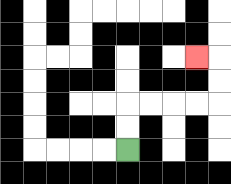{'start': '[5, 6]', 'end': '[8, 2]', 'path_directions': 'U,U,R,R,R,R,U,U,L', 'path_coordinates': '[[5, 6], [5, 5], [5, 4], [6, 4], [7, 4], [8, 4], [9, 4], [9, 3], [9, 2], [8, 2]]'}